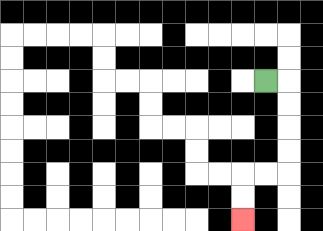{'start': '[11, 3]', 'end': '[10, 9]', 'path_directions': 'R,D,D,D,D,L,L,D,D', 'path_coordinates': '[[11, 3], [12, 3], [12, 4], [12, 5], [12, 6], [12, 7], [11, 7], [10, 7], [10, 8], [10, 9]]'}